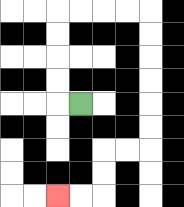{'start': '[3, 4]', 'end': '[2, 8]', 'path_directions': 'L,U,U,U,U,R,R,R,R,D,D,D,D,D,D,L,L,D,D,L,L', 'path_coordinates': '[[3, 4], [2, 4], [2, 3], [2, 2], [2, 1], [2, 0], [3, 0], [4, 0], [5, 0], [6, 0], [6, 1], [6, 2], [6, 3], [6, 4], [6, 5], [6, 6], [5, 6], [4, 6], [4, 7], [4, 8], [3, 8], [2, 8]]'}